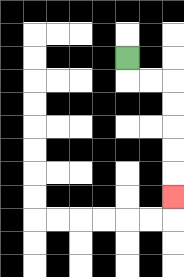{'start': '[5, 2]', 'end': '[7, 8]', 'path_directions': 'D,R,R,D,D,D,D,D', 'path_coordinates': '[[5, 2], [5, 3], [6, 3], [7, 3], [7, 4], [7, 5], [7, 6], [7, 7], [7, 8]]'}